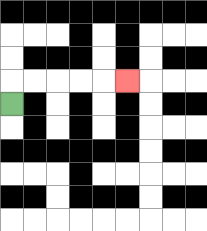{'start': '[0, 4]', 'end': '[5, 3]', 'path_directions': 'U,R,R,R,R,R', 'path_coordinates': '[[0, 4], [0, 3], [1, 3], [2, 3], [3, 3], [4, 3], [5, 3]]'}